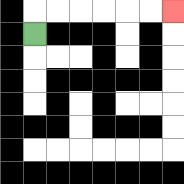{'start': '[1, 1]', 'end': '[7, 0]', 'path_directions': 'U,R,R,R,R,R,R', 'path_coordinates': '[[1, 1], [1, 0], [2, 0], [3, 0], [4, 0], [5, 0], [6, 0], [7, 0]]'}